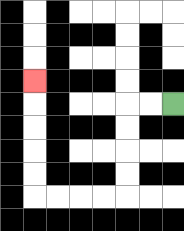{'start': '[7, 4]', 'end': '[1, 3]', 'path_directions': 'L,L,D,D,D,D,L,L,L,L,U,U,U,U,U', 'path_coordinates': '[[7, 4], [6, 4], [5, 4], [5, 5], [5, 6], [5, 7], [5, 8], [4, 8], [3, 8], [2, 8], [1, 8], [1, 7], [1, 6], [1, 5], [1, 4], [1, 3]]'}